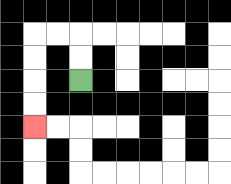{'start': '[3, 3]', 'end': '[1, 5]', 'path_directions': 'U,U,L,L,D,D,D,D', 'path_coordinates': '[[3, 3], [3, 2], [3, 1], [2, 1], [1, 1], [1, 2], [1, 3], [1, 4], [1, 5]]'}